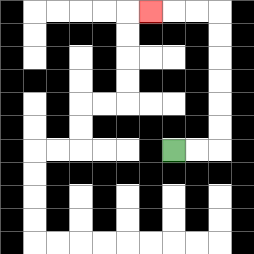{'start': '[7, 6]', 'end': '[6, 0]', 'path_directions': 'R,R,U,U,U,U,U,U,L,L,L', 'path_coordinates': '[[7, 6], [8, 6], [9, 6], [9, 5], [9, 4], [9, 3], [9, 2], [9, 1], [9, 0], [8, 0], [7, 0], [6, 0]]'}